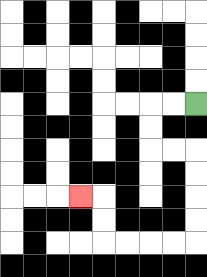{'start': '[8, 4]', 'end': '[3, 8]', 'path_directions': 'L,L,D,D,R,R,D,D,D,D,L,L,L,L,U,U,L', 'path_coordinates': '[[8, 4], [7, 4], [6, 4], [6, 5], [6, 6], [7, 6], [8, 6], [8, 7], [8, 8], [8, 9], [8, 10], [7, 10], [6, 10], [5, 10], [4, 10], [4, 9], [4, 8], [3, 8]]'}